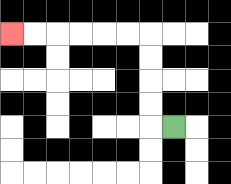{'start': '[7, 5]', 'end': '[0, 1]', 'path_directions': 'L,U,U,U,U,L,L,L,L,L,L', 'path_coordinates': '[[7, 5], [6, 5], [6, 4], [6, 3], [6, 2], [6, 1], [5, 1], [4, 1], [3, 1], [2, 1], [1, 1], [0, 1]]'}